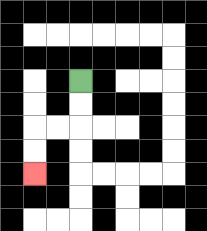{'start': '[3, 3]', 'end': '[1, 7]', 'path_directions': 'D,D,L,L,D,D', 'path_coordinates': '[[3, 3], [3, 4], [3, 5], [2, 5], [1, 5], [1, 6], [1, 7]]'}